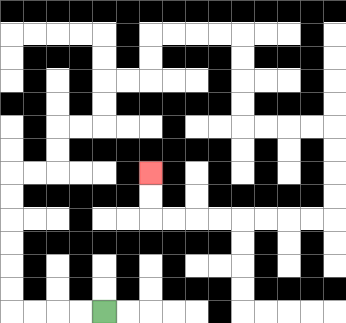{'start': '[4, 13]', 'end': '[6, 7]', 'path_directions': 'L,L,L,L,U,U,U,U,U,U,R,R,U,U,R,R,U,U,R,R,U,U,R,R,R,R,D,D,D,D,R,R,R,R,D,D,D,D,L,L,L,L,L,L,L,L,U,U', 'path_coordinates': '[[4, 13], [3, 13], [2, 13], [1, 13], [0, 13], [0, 12], [0, 11], [0, 10], [0, 9], [0, 8], [0, 7], [1, 7], [2, 7], [2, 6], [2, 5], [3, 5], [4, 5], [4, 4], [4, 3], [5, 3], [6, 3], [6, 2], [6, 1], [7, 1], [8, 1], [9, 1], [10, 1], [10, 2], [10, 3], [10, 4], [10, 5], [11, 5], [12, 5], [13, 5], [14, 5], [14, 6], [14, 7], [14, 8], [14, 9], [13, 9], [12, 9], [11, 9], [10, 9], [9, 9], [8, 9], [7, 9], [6, 9], [6, 8], [6, 7]]'}